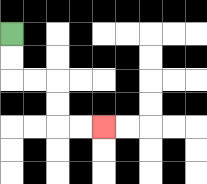{'start': '[0, 1]', 'end': '[4, 5]', 'path_directions': 'D,D,R,R,D,D,R,R', 'path_coordinates': '[[0, 1], [0, 2], [0, 3], [1, 3], [2, 3], [2, 4], [2, 5], [3, 5], [4, 5]]'}